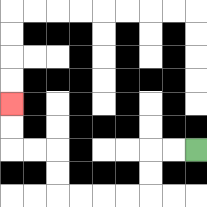{'start': '[8, 6]', 'end': '[0, 4]', 'path_directions': 'L,L,D,D,L,L,L,L,U,U,L,L,U,U', 'path_coordinates': '[[8, 6], [7, 6], [6, 6], [6, 7], [6, 8], [5, 8], [4, 8], [3, 8], [2, 8], [2, 7], [2, 6], [1, 6], [0, 6], [0, 5], [0, 4]]'}